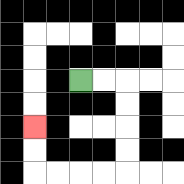{'start': '[3, 3]', 'end': '[1, 5]', 'path_directions': 'R,R,D,D,D,D,L,L,L,L,U,U', 'path_coordinates': '[[3, 3], [4, 3], [5, 3], [5, 4], [5, 5], [5, 6], [5, 7], [4, 7], [3, 7], [2, 7], [1, 7], [1, 6], [1, 5]]'}